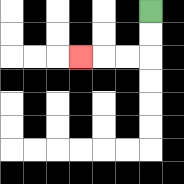{'start': '[6, 0]', 'end': '[3, 2]', 'path_directions': 'D,D,L,L,L', 'path_coordinates': '[[6, 0], [6, 1], [6, 2], [5, 2], [4, 2], [3, 2]]'}